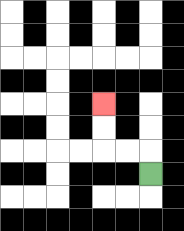{'start': '[6, 7]', 'end': '[4, 4]', 'path_directions': 'U,L,L,U,U', 'path_coordinates': '[[6, 7], [6, 6], [5, 6], [4, 6], [4, 5], [4, 4]]'}